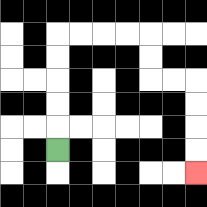{'start': '[2, 6]', 'end': '[8, 7]', 'path_directions': 'U,U,U,U,U,R,R,R,R,D,D,R,R,D,D,D,D', 'path_coordinates': '[[2, 6], [2, 5], [2, 4], [2, 3], [2, 2], [2, 1], [3, 1], [4, 1], [5, 1], [6, 1], [6, 2], [6, 3], [7, 3], [8, 3], [8, 4], [8, 5], [8, 6], [8, 7]]'}